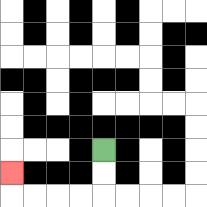{'start': '[4, 6]', 'end': '[0, 7]', 'path_directions': 'D,D,L,L,L,L,U', 'path_coordinates': '[[4, 6], [4, 7], [4, 8], [3, 8], [2, 8], [1, 8], [0, 8], [0, 7]]'}